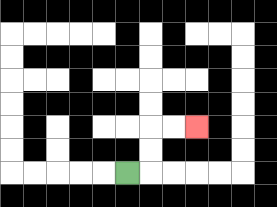{'start': '[5, 7]', 'end': '[8, 5]', 'path_directions': 'R,U,U,R,R', 'path_coordinates': '[[5, 7], [6, 7], [6, 6], [6, 5], [7, 5], [8, 5]]'}